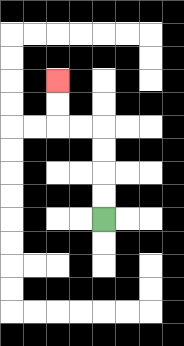{'start': '[4, 9]', 'end': '[2, 3]', 'path_directions': 'U,U,U,U,L,L,U,U', 'path_coordinates': '[[4, 9], [4, 8], [4, 7], [4, 6], [4, 5], [3, 5], [2, 5], [2, 4], [2, 3]]'}